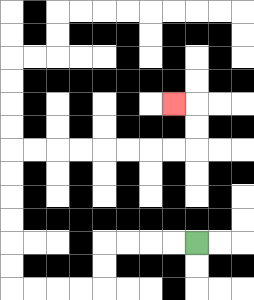{'start': '[8, 10]', 'end': '[7, 4]', 'path_directions': 'L,L,L,L,D,D,L,L,L,L,U,U,U,U,U,U,R,R,R,R,R,R,R,R,U,U,L', 'path_coordinates': '[[8, 10], [7, 10], [6, 10], [5, 10], [4, 10], [4, 11], [4, 12], [3, 12], [2, 12], [1, 12], [0, 12], [0, 11], [0, 10], [0, 9], [0, 8], [0, 7], [0, 6], [1, 6], [2, 6], [3, 6], [4, 6], [5, 6], [6, 6], [7, 6], [8, 6], [8, 5], [8, 4], [7, 4]]'}